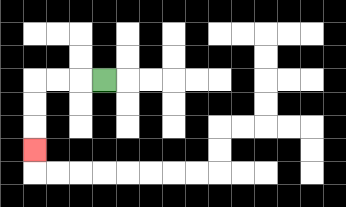{'start': '[4, 3]', 'end': '[1, 6]', 'path_directions': 'L,L,L,D,D,D', 'path_coordinates': '[[4, 3], [3, 3], [2, 3], [1, 3], [1, 4], [1, 5], [1, 6]]'}